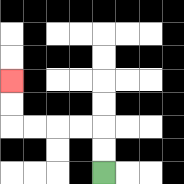{'start': '[4, 7]', 'end': '[0, 3]', 'path_directions': 'U,U,L,L,L,L,U,U', 'path_coordinates': '[[4, 7], [4, 6], [4, 5], [3, 5], [2, 5], [1, 5], [0, 5], [0, 4], [0, 3]]'}